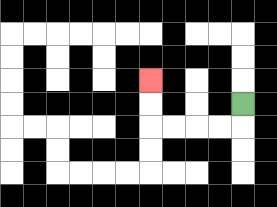{'start': '[10, 4]', 'end': '[6, 3]', 'path_directions': 'D,L,L,L,L,U,U', 'path_coordinates': '[[10, 4], [10, 5], [9, 5], [8, 5], [7, 5], [6, 5], [6, 4], [6, 3]]'}